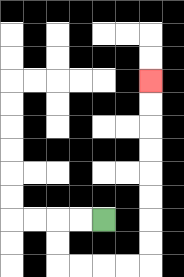{'start': '[4, 9]', 'end': '[6, 3]', 'path_directions': 'L,L,D,D,R,R,R,R,U,U,U,U,U,U,U,U', 'path_coordinates': '[[4, 9], [3, 9], [2, 9], [2, 10], [2, 11], [3, 11], [4, 11], [5, 11], [6, 11], [6, 10], [6, 9], [6, 8], [6, 7], [6, 6], [6, 5], [6, 4], [6, 3]]'}